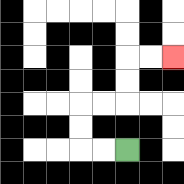{'start': '[5, 6]', 'end': '[7, 2]', 'path_directions': 'L,L,U,U,R,R,U,U,R,R', 'path_coordinates': '[[5, 6], [4, 6], [3, 6], [3, 5], [3, 4], [4, 4], [5, 4], [5, 3], [5, 2], [6, 2], [7, 2]]'}